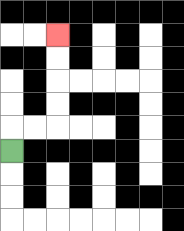{'start': '[0, 6]', 'end': '[2, 1]', 'path_directions': 'U,R,R,U,U,U,U', 'path_coordinates': '[[0, 6], [0, 5], [1, 5], [2, 5], [2, 4], [2, 3], [2, 2], [2, 1]]'}